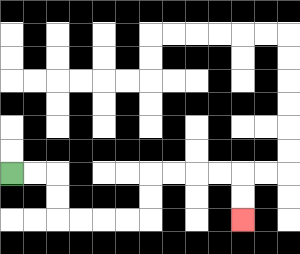{'start': '[0, 7]', 'end': '[10, 9]', 'path_directions': 'R,R,D,D,R,R,R,R,U,U,R,R,R,R,D,D', 'path_coordinates': '[[0, 7], [1, 7], [2, 7], [2, 8], [2, 9], [3, 9], [4, 9], [5, 9], [6, 9], [6, 8], [6, 7], [7, 7], [8, 7], [9, 7], [10, 7], [10, 8], [10, 9]]'}